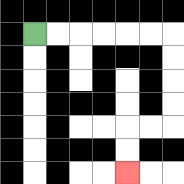{'start': '[1, 1]', 'end': '[5, 7]', 'path_directions': 'R,R,R,R,R,R,D,D,D,D,L,L,D,D', 'path_coordinates': '[[1, 1], [2, 1], [3, 1], [4, 1], [5, 1], [6, 1], [7, 1], [7, 2], [7, 3], [7, 4], [7, 5], [6, 5], [5, 5], [5, 6], [5, 7]]'}